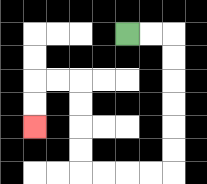{'start': '[5, 1]', 'end': '[1, 5]', 'path_directions': 'R,R,D,D,D,D,D,D,L,L,L,L,U,U,U,U,L,L,D,D', 'path_coordinates': '[[5, 1], [6, 1], [7, 1], [7, 2], [7, 3], [7, 4], [7, 5], [7, 6], [7, 7], [6, 7], [5, 7], [4, 7], [3, 7], [3, 6], [3, 5], [3, 4], [3, 3], [2, 3], [1, 3], [1, 4], [1, 5]]'}